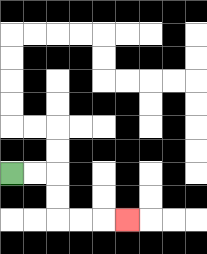{'start': '[0, 7]', 'end': '[5, 9]', 'path_directions': 'R,R,D,D,R,R,R', 'path_coordinates': '[[0, 7], [1, 7], [2, 7], [2, 8], [2, 9], [3, 9], [4, 9], [5, 9]]'}